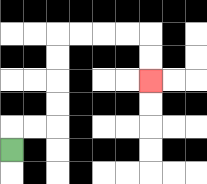{'start': '[0, 6]', 'end': '[6, 3]', 'path_directions': 'U,R,R,U,U,U,U,R,R,R,R,D,D', 'path_coordinates': '[[0, 6], [0, 5], [1, 5], [2, 5], [2, 4], [2, 3], [2, 2], [2, 1], [3, 1], [4, 1], [5, 1], [6, 1], [6, 2], [6, 3]]'}